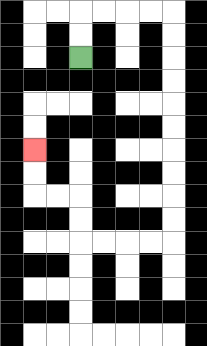{'start': '[3, 2]', 'end': '[1, 6]', 'path_directions': 'U,U,R,R,R,R,D,D,D,D,D,D,D,D,D,D,L,L,L,L,U,U,L,L,U,U', 'path_coordinates': '[[3, 2], [3, 1], [3, 0], [4, 0], [5, 0], [6, 0], [7, 0], [7, 1], [7, 2], [7, 3], [7, 4], [7, 5], [7, 6], [7, 7], [7, 8], [7, 9], [7, 10], [6, 10], [5, 10], [4, 10], [3, 10], [3, 9], [3, 8], [2, 8], [1, 8], [1, 7], [1, 6]]'}